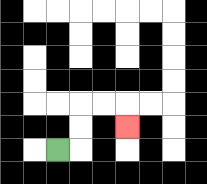{'start': '[2, 6]', 'end': '[5, 5]', 'path_directions': 'R,U,U,R,R,D', 'path_coordinates': '[[2, 6], [3, 6], [3, 5], [3, 4], [4, 4], [5, 4], [5, 5]]'}